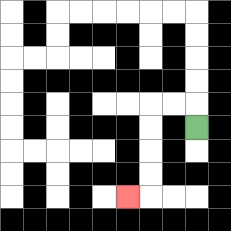{'start': '[8, 5]', 'end': '[5, 8]', 'path_directions': 'U,L,L,D,D,D,D,L', 'path_coordinates': '[[8, 5], [8, 4], [7, 4], [6, 4], [6, 5], [6, 6], [6, 7], [6, 8], [5, 8]]'}